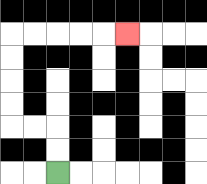{'start': '[2, 7]', 'end': '[5, 1]', 'path_directions': 'U,U,L,L,U,U,U,U,R,R,R,R,R', 'path_coordinates': '[[2, 7], [2, 6], [2, 5], [1, 5], [0, 5], [0, 4], [0, 3], [0, 2], [0, 1], [1, 1], [2, 1], [3, 1], [4, 1], [5, 1]]'}